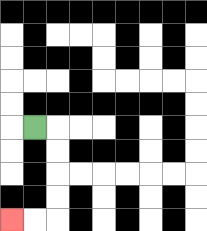{'start': '[1, 5]', 'end': '[0, 9]', 'path_directions': 'R,D,D,D,D,L,L', 'path_coordinates': '[[1, 5], [2, 5], [2, 6], [2, 7], [2, 8], [2, 9], [1, 9], [0, 9]]'}